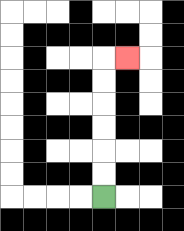{'start': '[4, 8]', 'end': '[5, 2]', 'path_directions': 'U,U,U,U,U,U,R', 'path_coordinates': '[[4, 8], [4, 7], [4, 6], [4, 5], [4, 4], [4, 3], [4, 2], [5, 2]]'}